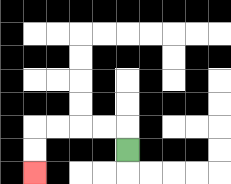{'start': '[5, 6]', 'end': '[1, 7]', 'path_directions': 'U,L,L,L,L,D,D', 'path_coordinates': '[[5, 6], [5, 5], [4, 5], [3, 5], [2, 5], [1, 5], [1, 6], [1, 7]]'}